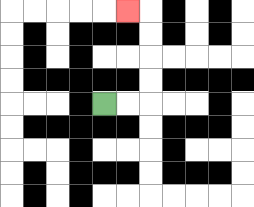{'start': '[4, 4]', 'end': '[5, 0]', 'path_directions': 'R,R,U,U,U,U,L', 'path_coordinates': '[[4, 4], [5, 4], [6, 4], [6, 3], [6, 2], [6, 1], [6, 0], [5, 0]]'}